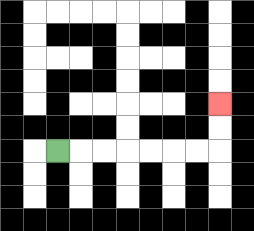{'start': '[2, 6]', 'end': '[9, 4]', 'path_directions': 'R,R,R,R,R,R,R,U,U', 'path_coordinates': '[[2, 6], [3, 6], [4, 6], [5, 6], [6, 6], [7, 6], [8, 6], [9, 6], [9, 5], [9, 4]]'}